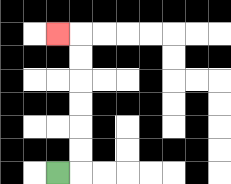{'start': '[2, 7]', 'end': '[2, 1]', 'path_directions': 'R,U,U,U,U,U,U,L', 'path_coordinates': '[[2, 7], [3, 7], [3, 6], [3, 5], [3, 4], [3, 3], [3, 2], [3, 1], [2, 1]]'}